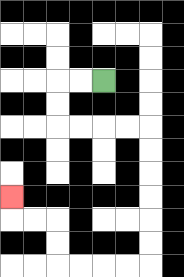{'start': '[4, 3]', 'end': '[0, 8]', 'path_directions': 'L,L,D,D,R,R,R,R,D,D,D,D,D,D,L,L,L,L,U,U,L,L,U', 'path_coordinates': '[[4, 3], [3, 3], [2, 3], [2, 4], [2, 5], [3, 5], [4, 5], [5, 5], [6, 5], [6, 6], [6, 7], [6, 8], [6, 9], [6, 10], [6, 11], [5, 11], [4, 11], [3, 11], [2, 11], [2, 10], [2, 9], [1, 9], [0, 9], [0, 8]]'}